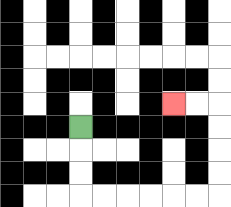{'start': '[3, 5]', 'end': '[7, 4]', 'path_directions': 'D,D,D,R,R,R,R,R,R,U,U,U,U,L,L', 'path_coordinates': '[[3, 5], [3, 6], [3, 7], [3, 8], [4, 8], [5, 8], [6, 8], [7, 8], [8, 8], [9, 8], [9, 7], [9, 6], [9, 5], [9, 4], [8, 4], [7, 4]]'}